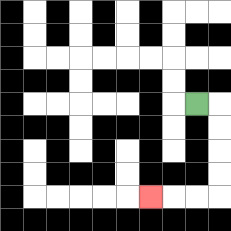{'start': '[8, 4]', 'end': '[6, 8]', 'path_directions': 'R,D,D,D,D,L,L,L', 'path_coordinates': '[[8, 4], [9, 4], [9, 5], [9, 6], [9, 7], [9, 8], [8, 8], [7, 8], [6, 8]]'}